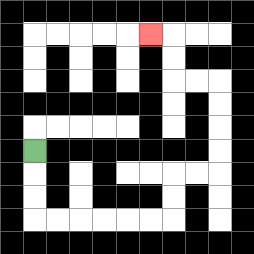{'start': '[1, 6]', 'end': '[6, 1]', 'path_directions': 'D,D,D,R,R,R,R,R,R,U,U,R,R,U,U,U,U,L,L,U,U,L', 'path_coordinates': '[[1, 6], [1, 7], [1, 8], [1, 9], [2, 9], [3, 9], [4, 9], [5, 9], [6, 9], [7, 9], [7, 8], [7, 7], [8, 7], [9, 7], [9, 6], [9, 5], [9, 4], [9, 3], [8, 3], [7, 3], [7, 2], [7, 1], [6, 1]]'}